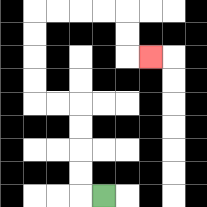{'start': '[4, 8]', 'end': '[6, 2]', 'path_directions': 'L,U,U,U,U,L,L,U,U,U,U,R,R,R,R,D,D,R', 'path_coordinates': '[[4, 8], [3, 8], [3, 7], [3, 6], [3, 5], [3, 4], [2, 4], [1, 4], [1, 3], [1, 2], [1, 1], [1, 0], [2, 0], [3, 0], [4, 0], [5, 0], [5, 1], [5, 2], [6, 2]]'}